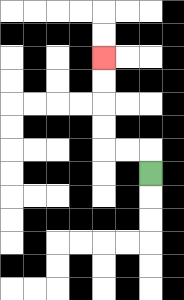{'start': '[6, 7]', 'end': '[4, 2]', 'path_directions': 'U,L,L,U,U,U,U', 'path_coordinates': '[[6, 7], [6, 6], [5, 6], [4, 6], [4, 5], [4, 4], [4, 3], [4, 2]]'}